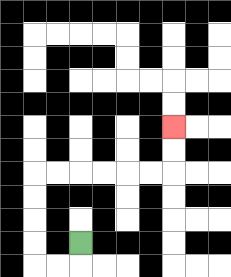{'start': '[3, 10]', 'end': '[7, 5]', 'path_directions': 'D,L,L,U,U,U,U,R,R,R,R,R,R,U,U', 'path_coordinates': '[[3, 10], [3, 11], [2, 11], [1, 11], [1, 10], [1, 9], [1, 8], [1, 7], [2, 7], [3, 7], [4, 7], [5, 7], [6, 7], [7, 7], [7, 6], [7, 5]]'}